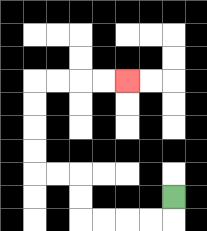{'start': '[7, 8]', 'end': '[5, 3]', 'path_directions': 'D,L,L,L,L,U,U,L,L,U,U,U,U,R,R,R,R', 'path_coordinates': '[[7, 8], [7, 9], [6, 9], [5, 9], [4, 9], [3, 9], [3, 8], [3, 7], [2, 7], [1, 7], [1, 6], [1, 5], [1, 4], [1, 3], [2, 3], [3, 3], [4, 3], [5, 3]]'}